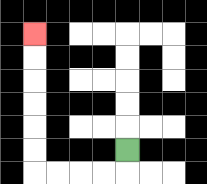{'start': '[5, 6]', 'end': '[1, 1]', 'path_directions': 'D,L,L,L,L,U,U,U,U,U,U', 'path_coordinates': '[[5, 6], [5, 7], [4, 7], [3, 7], [2, 7], [1, 7], [1, 6], [1, 5], [1, 4], [1, 3], [1, 2], [1, 1]]'}